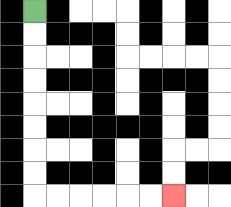{'start': '[1, 0]', 'end': '[7, 8]', 'path_directions': 'D,D,D,D,D,D,D,D,R,R,R,R,R,R', 'path_coordinates': '[[1, 0], [1, 1], [1, 2], [1, 3], [1, 4], [1, 5], [1, 6], [1, 7], [1, 8], [2, 8], [3, 8], [4, 8], [5, 8], [6, 8], [7, 8]]'}